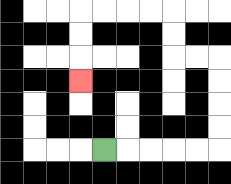{'start': '[4, 6]', 'end': '[3, 3]', 'path_directions': 'R,R,R,R,R,U,U,U,U,L,L,U,U,L,L,L,L,D,D,D', 'path_coordinates': '[[4, 6], [5, 6], [6, 6], [7, 6], [8, 6], [9, 6], [9, 5], [9, 4], [9, 3], [9, 2], [8, 2], [7, 2], [7, 1], [7, 0], [6, 0], [5, 0], [4, 0], [3, 0], [3, 1], [3, 2], [3, 3]]'}